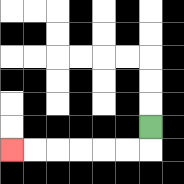{'start': '[6, 5]', 'end': '[0, 6]', 'path_directions': 'D,L,L,L,L,L,L', 'path_coordinates': '[[6, 5], [6, 6], [5, 6], [4, 6], [3, 6], [2, 6], [1, 6], [0, 6]]'}